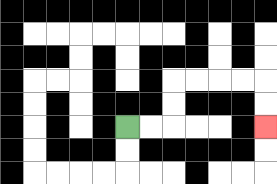{'start': '[5, 5]', 'end': '[11, 5]', 'path_directions': 'R,R,U,U,R,R,R,R,D,D', 'path_coordinates': '[[5, 5], [6, 5], [7, 5], [7, 4], [7, 3], [8, 3], [9, 3], [10, 3], [11, 3], [11, 4], [11, 5]]'}